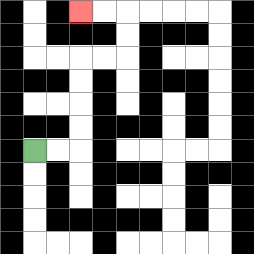{'start': '[1, 6]', 'end': '[3, 0]', 'path_directions': 'R,R,U,U,U,U,R,R,U,U,L,L', 'path_coordinates': '[[1, 6], [2, 6], [3, 6], [3, 5], [3, 4], [3, 3], [3, 2], [4, 2], [5, 2], [5, 1], [5, 0], [4, 0], [3, 0]]'}